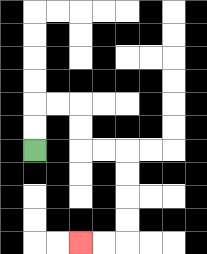{'start': '[1, 6]', 'end': '[3, 10]', 'path_directions': 'U,U,R,R,D,D,R,R,D,D,D,D,L,L', 'path_coordinates': '[[1, 6], [1, 5], [1, 4], [2, 4], [3, 4], [3, 5], [3, 6], [4, 6], [5, 6], [5, 7], [5, 8], [5, 9], [5, 10], [4, 10], [3, 10]]'}